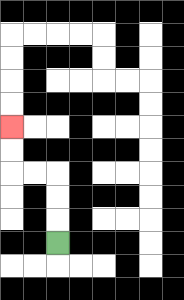{'start': '[2, 10]', 'end': '[0, 5]', 'path_directions': 'U,U,U,L,L,U,U', 'path_coordinates': '[[2, 10], [2, 9], [2, 8], [2, 7], [1, 7], [0, 7], [0, 6], [0, 5]]'}